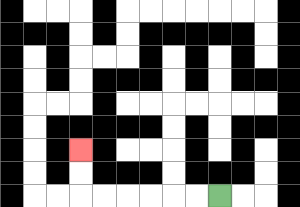{'start': '[9, 8]', 'end': '[3, 6]', 'path_directions': 'L,L,L,L,L,L,U,U', 'path_coordinates': '[[9, 8], [8, 8], [7, 8], [6, 8], [5, 8], [4, 8], [3, 8], [3, 7], [3, 6]]'}